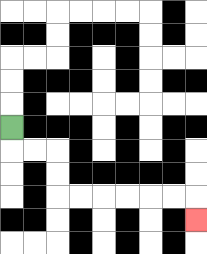{'start': '[0, 5]', 'end': '[8, 9]', 'path_directions': 'D,R,R,D,D,R,R,R,R,R,R,D', 'path_coordinates': '[[0, 5], [0, 6], [1, 6], [2, 6], [2, 7], [2, 8], [3, 8], [4, 8], [5, 8], [6, 8], [7, 8], [8, 8], [8, 9]]'}